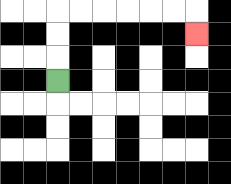{'start': '[2, 3]', 'end': '[8, 1]', 'path_directions': 'U,U,U,R,R,R,R,R,R,D', 'path_coordinates': '[[2, 3], [2, 2], [2, 1], [2, 0], [3, 0], [4, 0], [5, 0], [6, 0], [7, 0], [8, 0], [8, 1]]'}